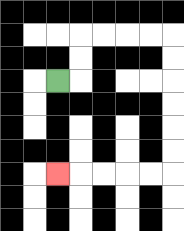{'start': '[2, 3]', 'end': '[2, 7]', 'path_directions': 'R,U,U,R,R,R,R,D,D,D,D,D,D,L,L,L,L,L', 'path_coordinates': '[[2, 3], [3, 3], [3, 2], [3, 1], [4, 1], [5, 1], [6, 1], [7, 1], [7, 2], [7, 3], [7, 4], [7, 5], [7, 6], [7, 7], [6, 7], [5, 7], [4, 7], [3, 7], [2, 7]]'}